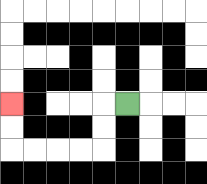{'start': '[5, 4]', 'end': '[0, 4]', 'path_directions': 'L,D,D,L,L,L,L,U,U', 'path_coordinates': '[[5, 4], [4, 4], [4, 5], [4, 6], [3, 6], [2, 6], [1, 6], [0, 6], [0, 5], [0, 4]]'}